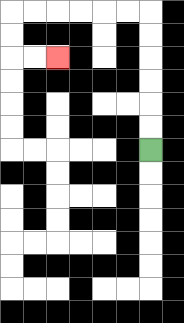{'start': '[6, 6]', 'end': '[2, 2]', 'path_directions': 'U,U,U,U,U,U,L,L,L,L,L,L,D,D,R,R', 'path_coordinates': '[[6, 6], [6, 5], [6, 4], [6, 3], [6, 2], [6, 1], [6, 0], [5, 0], [4, 0], [3, 0], [2, 0], [1, 0], [0, 0], [0, 1], [0, 2], [1, 2], [2, 2]]'}